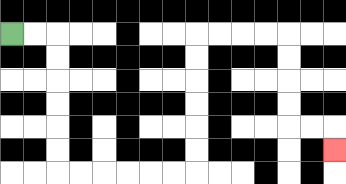{'start': '[0, 1]', 'end': '[14, 6]', 'path_directions': 'R,R,D,D,D,D,D,D,R,R,R,R,R,R,U,U,U,U,U,U,R,R,R,R,D,D,D,D,R,R,D', 'path_coordinates': '[[0, 1], [1, 1], [2, 1], [2, 2], [2, 3], [2, 4], [2, 5], [2, 6], [2, 7], [3, 7], [4, 7], [5, 7], [6, 7], [7, 7], [8, 7], [8, 6], [8, 5], [8, 4], [8, 3], [8, 2], [8, 1], [9, 1], [10, 1], [11, 1], [12, 1], [12, 2], [12, 3], [12, 4], [12, 5], [13, 5], [14, 5], [14, 6]]'}